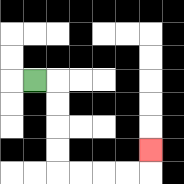{'start': '[1, 3]', 'end': '[6, 6]', 'path_directions': 'R,D,D,D,D,R,R,R,R,U', 'path_coordinates': '[[1, 3], [2, 3], [2, 4], [2, 5], [2, 6], [2, 7], [3, 7], [4, 7], [5, 7], [6, 7], [6, 6]]'}